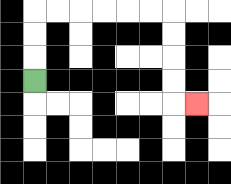{'start': '[1, 3]', 'end': '[8, 4]', 'path_directions': 'U,U,U,R,R,R,R,R,R,D,D,D,D,R', 'path_coordinates': '[[1, 3], [1, 2], [1, 1], [1, 0], [2, 0], [3, 0], [4, 0], [5, 0], [6, 0], [7, 0], [7, 1], [7, 2], [7, 3], [7, 4], [8, 4]]'}